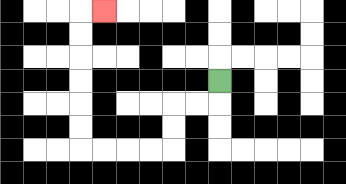{'start': '[9, 3]', 'end': '[4, 0]', 'path_directions': 'D,L,L,D,D,L,L,L,L,U,U,U,U,U,U,R', 'path_coordinates': '[[9, 3], [9, 4], [8, 4], [7, 4], [7, 5], [7, 6], [6, 6], [5, 6], [4, 6], [3, 6], [3, 5], [3, 4], [3, 3], [3, 2], [3, 1], [3, 0], [4, 0]]'}